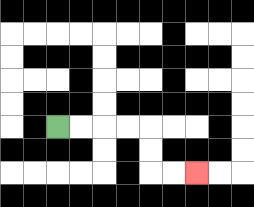{'start': '[2, 5]', 'end': '[8, 7]', 'path_directions': 'R,R,R,R,D,D,R,R', 'path_coordinates': '[[2, 5], [3, 5], [4, 5], [5, 5], [6, 5], [6, 6], [6, 7], [7, 7], [8, 7]]'}